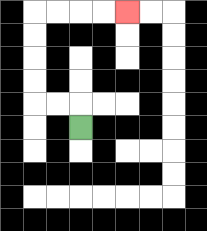{'start': '[3, 5]', 'end': '[5, 0]', 'path_directions': 'U,L,L,U,U,U,U,R,R,R,R', 'path_coordinates': '[[3, 5], [3, 4], [2, 4], [1, 4], [1, 3], [1, 2], [1, 1], [1, 0], [2, 0], [3, 0], [4, 0], [5, 0]]'}